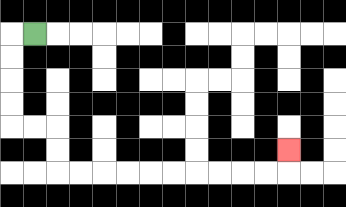{'start': '[1, 1]', 'end': '[12, 6]', 'path_directions': 'L,D,D,D,D,R,R,D,D,R,R,R,R,R,R,R,R,R,R,U', 'path_coordinates': '[[1, 1], [0, 1], [0, 2], [0, 3], [0, 4], [0, 5], [1, 5], [2, 5], [2, 6], [2, 7], [3, 7], [4, 7], [5, 7], [6, 7], [7, 7], [8, 7], [9, 7], [10, 7], [11, 7], [12, 7], [12, 6]]'}